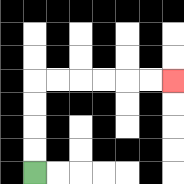{'start': '[1, 7]', 'end': '[7, 3]', 'path_directions': 'U,U,U,U,R,R,R,R,R,R', 'path_coordinates': '[[1, 7], [1, 6], [1, 5], [1, 4], [1, 3], [2, 3], [3, 3], [4, 3], [5, 3], [6, 3], [7, 3]]'}